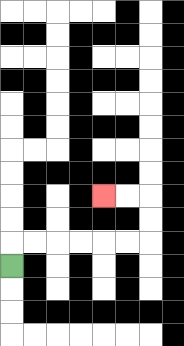{'start': '[0, 11]', 'end': '[4, 8]', 'path_directions': 'U,R,R,R,R,R,R,U,U,L,L', 'path_coordinates': '[[0, 11], [0, 10], [1, 10], [2, 10], [3, 10], [4, 10], [5, 10], [6, 10], [6, 9], [6, 8], [5, 8], [4, 8]]'}